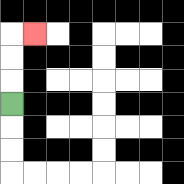{'start': '[0, 4]', 'end': '[1, 1]', 'path_directions': 'U,U,U,R', 'path_coordinates': '[[0, 4], [0, 3], [0, 2], [0, 1], [1, 1]]'}